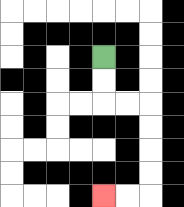{'start': '[4, 2]', 'end': '[4, 8]', 'path_directions': 'D,D,R,R,D,D,D,D,L,L', 'path_coordinates': '[[4, 2], [4, 3], [4, 4], [5, 4], [6, 4], [6, 5], [6, 6], [6, 7], [6, 8], [5, 8], [4, 8]]'}